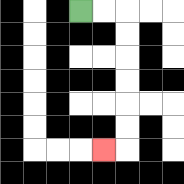{'start': '[3, 0]', 'end': '[4, 6]', 'path_directions': 'R,R,D,D,D,D,D,D,L', 'path_coordinates': '[[3, 0], [4, 0], [5, 0], [5, 1], [5, 2], [5, 3], [5, 4], [5, 5], [5, 6], [4, 6]]'}